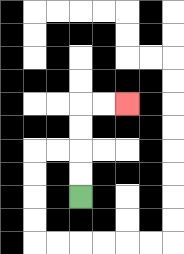{'start': '[3, 8]', 'end': '[5, 4]', 'path_directions': 'U,U,U,U,R,R', 'path_coordinates': '[[3, 8], [3, 7], [3, 6], [3, 5], [3, 4], [4, 4], [5, 4]]'}